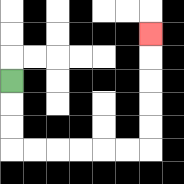{'start': '[0, 3]', 'end': '[6, 1]', 'path_directions': 'D,D,D,R,R,R,R,R,R,U,U,U,U,U', 'path_coordinates': '[[0, 3], [0, 4], [0, 5], [0, 6], [1, 6], [2, 6], [3, 6], [4, 6], [5, 6], [6, 6], [6, 5], [6, 4], [6, 3], [6, 2], [6, 1]]'}